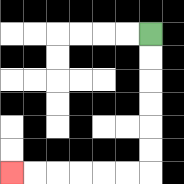{'start': '[6, 1]', 'end': '[0, 7]', 'path_directions': 'D,D,D,D,D,D,L,L,L,L,L,L', 'path_coordinates': '[[6, 1], [6, 2], [6, 3], [6, 4], [6, 5], [6, 6], [6, 7], [5, 7], [4, 7], [3, 7], [2, 7], [1, 7], [0, 7]]'}